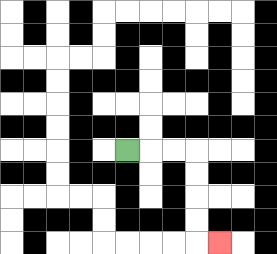{'start': '[5, 6]', 'end': '[9, 10]', 'path_directions': 'R,R,R,D,D,D,D,R', 'path_coordinates': '[[5, 6], [6, 6], [7, 6], [8, 6], [8, 7], [8, 8], [8, 9], [8, 10], [9, 10]]'}